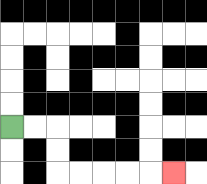{'start': '[0, 5]', 'end': '[7, 7]', 'path_directions': 'R,R,D,D,R,R,R,R,R', 'path_coordinates': '[[0, 5], [1, 5], [2, 5], [2, 6], [2, 7], [3, 7], [4, 7], [5, 7], [6, 7], [7, 7]]'}